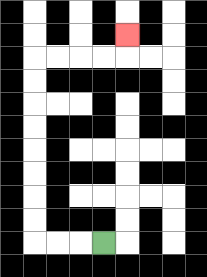{'start': '[4, 10]', 'end': '[5, 1]', 'path_directions': 'L,L,L,U,U,U,U,U,U,U,U,R,R,R,R,U', 'path_coordinates': '[[4, 10], [3, 10], [2, 10], [1, 10], [1, 9], [1, 8], [1, 7], [1, 6], [1, 5], [1, 4], [1, 3], [1, 2], [2, 2], [3, 2], [4, 2], [5, 2], [5, 1]]'}